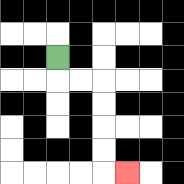{'start': '[2, 2]', 'end': '[5, 7]', 'path_directions': 'D,R,R,D,D,D,D,R', 'path_coordinates': '[[2, 2], [2, 3], [3, 3], [4, 3], [4, 4], [4, 5], [4, 6], [4, 7], [5, 7]]'}